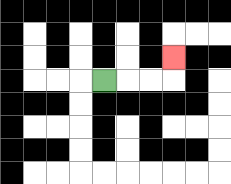{'start': '[4, 3]', 'end': '[7, 2]', 'path_directions': 'R,R,R,U', 'path_coordinates': '[[4, 3], [5, 3], [6, 3], [7, 3], [7, 2]]'}